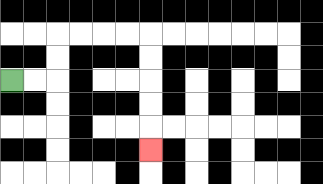{'start': '[0, 3]', 'end': '[6, 6]', 'path_directions': 'R,R,U,U,R,R,R,R,D,D,D,D,D', 'path_coordinates': '[[0, 3], [1, 3], [2, 3], [2, 2], [2, 1], [3, 1], [4, 1], [5, 1], [6, 1], [6, 2], [6, 3], [6, 4], [6, 5], [6, 6]]'}